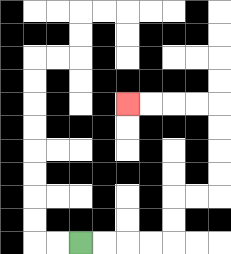{'start': '[3, 10]', 'end': '[5, 4]', 'path_directions': 'R,R,R,R,U,U,R,R,U,U,U,U,L,L,L,L', 'path_coordinates': '[[3, 10], [4, 10], [5, 10], [6, 10], [7, 10], [7, 9], [7, 8], [8, 8], [9, 8], [9, 7], [9, 6], [9, 5], [9, 4], [8, 4], [7, 4], [6, 4], [5, 4]]'}